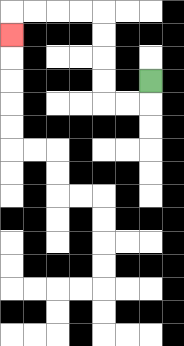{'start': '[6, 3]', 'end': '[0, 1]', 'path_directions': 'D,L,L,U,U,U,U,L,L,L,L,D', 'path_coordinates': '[[6, 3], [6, 4], [5, 4], [4, 4], [4, 3], [4, 2], [4, 1], [4, 0], [3, 0], [2, 0], [1, 0], [0, 0], [0, 1]]'}